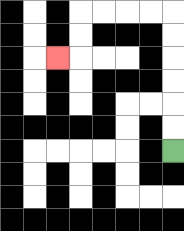{'start': '[7, 6]', 'end': '[2, 2]', 'path_directions': 'U,U,U,U,U,U,L,L,L,L,D,D,L', 'path_coordinates': '[[7, 6], [7, 5], [7, 4], [7, 3], [7, 2], [7, 1], [7, 0], [6, 0], [5, 0], [4, 0], [3, 0], [3, 1], [3, 2], [2, 2]]'}